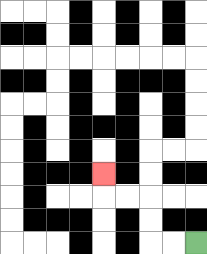{'start': '[8, 10]', 'end': '[4, 7]', 'path_directions': 'L,L,U,U,L,L,U', 'path_coordinates': '[[8, 10], [7, 10], [6, 10], [6, 9], [6, 8], [5, 8], [4, 8], [4, 7]]'}